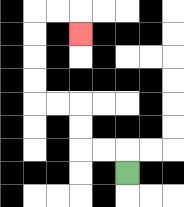{'start': '[5, 7]', 'end': '[3, 1]', 'path_directions': 'U,L,L,U,U,L,L,U,U,U,U,R,R,D', 'path_coordinates': '[[5, 7], [5, 6], [4, 6], [3, 6], [3, 5], [3, 4], [2, 4], [1, 4], [1, 3], [1, 2], [1, 1], [1, 0], [2, 0], [3, 0], [3, 1]]'}